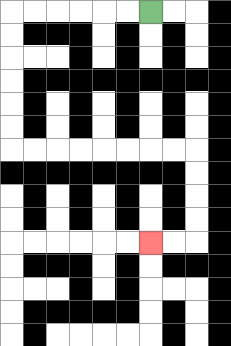{'start': '[6, 0]', 'end': '[6, 10]', 'path_directions': 'L,L,L,L,L,L,D,D,D,D,D,D,R,R,R,R,R,R,R,R,D,D,D,D,L,L', 'path_coordinates': '[[6, 0], [5, 0], [4, 0], [3, 0], [2, 0], [1, 0], [0, 0], [0, 1], [0, 2], [0, 3], [0, 4], [0, 5], [0, 6], [1, 6], [2, 6], [3, 6], [4, 6], [5, 6], [6, 6], [7, 6], [8, 6], [8, 7], [8, 8], [8, 9], [8, 10], [7, 10], [6, 10]]'}